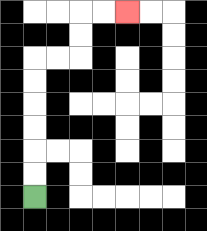{'start': '[1, 8]', 'end': '[5, 0]', 'path_directions': 'U,U,U,U,U,U,R,R,U,U,R,R', 'path_coordinates': '[[1, 8], [1, 7], [1, 6], [1, 5], [1, 4], [1, 3], [1, 2], [2, 2], [3, 2], [3, 1], [3, 0], [4, 0], [5, 0]]'}